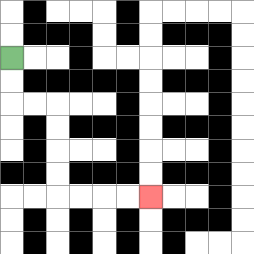{'start': '[0, 2]', 'end': '[6, 8]', 'path_directions': 'D,D,R,R,D,D,D,D,R,R,R,R', 'path_coordinates': '[[0, 2], [0, 3], [0, 4], [1, 4], [2, 4], [2, 5], [2, 6], [2, 7], [2, 8], [3, 8], [4, 8], [5, 8], [6, 8]]'}